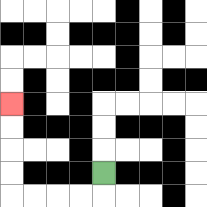{'start': '[4, 7]', 'end': '[0, 4]', 'path_directions': 'D,L,L,L,L,U,U,U,U', 'path_coordinates': '[[4, 7], [4, 8], [3, 8], [2, 8], [1, 8], [0, 8], [0, 7], [0, 6], [0, 5], [0, 4]]'}